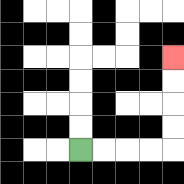{'start': '[3, 6]', 'end': '[7, 2]', 'path_directions': 'R,R,R,R,U,U,U,U', 'path_coordinates': '[[3, 6], [4, 6], [5, 6], [6, 6], [7, 6], [7, 5], [7, 4], [7, 3], [7, 2]]'}